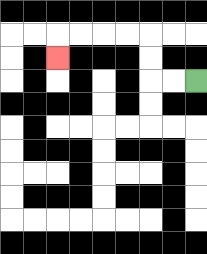{'start': '[8, 3]', 'end': '[2, 2]', 'path_directions': 'L,L,U,U,L,L,L,L,D', 'path_coordinates': '[[8, 3], [7, 3], [6, 3], [6, 2], [6, 1], [5, 1], [4, 1], [3, 1], [2, 1], [2, 2]]'}